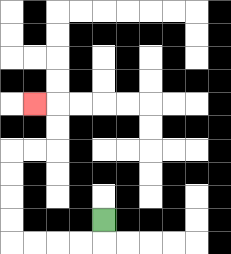{'start': '[4, 9]', 'end': '[1, 4]', 'path_directions': 'D,L,L,L,L,U,U,U,U,R,R,U,U,L', 'path_coordinates': '[[4, 9], [4, 10], [3, 10], [2, 10], [1, 10], [0, 10], [0, 9], [0, 8], [0, 7], [0, 6], [1, 6], [2, 6], [2, 5], [2, 4], [1, 4]]'}